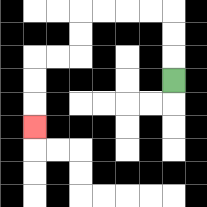{'start': '[7, 3]', 'end': '[1, 5]', 'path_directions': 'U,U,U,L,L,L,L,D,D,L,L,D,D,D', 'path_coordinates': '[[7, 3], [7, 2], [7, 1], [7, 0], [6, 0], [5, 0], [4, 0], [3, 0], [3, 1], [3, 2], [2, 2], [1, 2], [1, 3], [1, 4], [1, 5]]'}